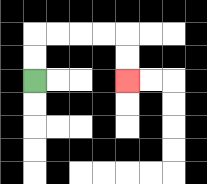{'start': '[1, 3]', 'end': '[5, 3]', 'path_directions': 'U,U,R,R,R,R,D,D', 'path_coordinates': '[[1, 3], [1, 2], [1, 1], [2, 1], [3, 1], [4, 1], [5, 1], [5, 2], [5, 3]]'}